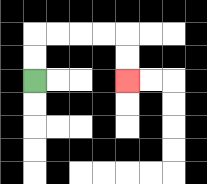{'start': '[1, 3]', 'end': '[5, 3]', 'path_directions': 'U,U,R,R,R,R,D,D', 'path_coordinates': '[[1, 3], [1, 2], [1, 1], [2, 1], [3, 1], [4, 1], [5, 1], [5, 2], [5, 3]]'}